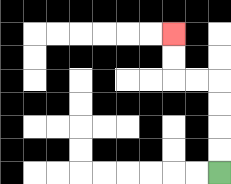{'start': '[9, 7]', 'end': '[7, 1]', 'path_directions': 'U,U,U,U,L,L,U,U', 'path_coordinates': '[[9, 7], [9, 6], [9, 5], [9, 4], [9, 3], [8, 3], [7, 3], [7, 2], [7, 1]]'}